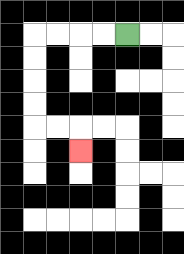{'start': '[5, 1]', 'end': '[3, 6]', 'path_directions': 'L,L,L,L,D,D,D,D,R,R,D', 'path_coordinates': '[[5, 1], [4, 1], [3, 1], [2, 1], [1, 1], [1, 2], [1, 3], [1, 4], [1, 5], [2, 5], [3, 5], [3, 6]]'}